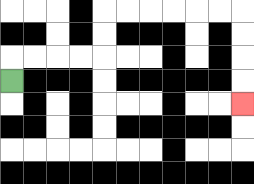{'start': '[0, 3]', 'end': '[10, 4]', 'path_directions': 'U,R,R,R,R,U,U,R,R,R,R,R,R,D,D,D,D', 'path_coordinates': '[[0, 3], [0, 2], [1, 2], [2, 2], [3, 2], [4, 2], [4, 1], [4, 0], [5, 0], [6, 0], [7, 0], [8, 0], [9, 0], [10, 0], [10, 1], [10, 2], [10, 3], [10, 4]]'}